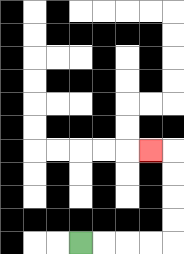{'start': '[3, 10]', 'end': '[6, 6]', 'path_directions': 'R,R,R,R,U,U,U,U,L', 'path_coordinates': '[[3, 10], [4, 10], [5, 10], [6, 10], [7, 10], [7, 9], [7, 8], [7, 7], [7, 6], [6, 6]]'}